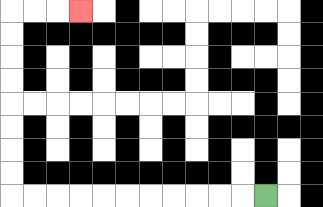{'start': '[11, 8]', 'end': '[3, 0]', 'path_directions': 'L,L,L,L,L,L,L,L,L,L,L,U,U,U,U,U,U,U,U,R,R,R', 'path_coordinates': '[[11, 8], [10, 8], [9, 8], [8, 8], [7, 8], [6, 8], [5, 8], [4, 8], [3, 8], [2, 8], [1, 8], [0, 8], [0, 7], [0, 6], [0, 5], [0, 4], [0, 3], [0, 2], [0, 1], [0, 0], [1, 0], [2, 0], [3, 0]]'}